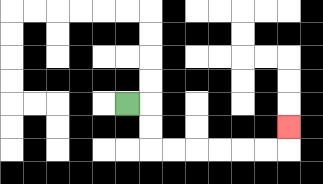{'start': '[5, 4]', 'end': '[12, 5]', 'path_directions': 'R,D,D,R,R,R,R,R,R,U', 'path_coordinates': '[[5, 4], [6, 4], [6, 5], [6, 6], [7, 6], [8, 6], [9, 6], [10, 6], [11, 6], [12, 6], [12, 5]]'}